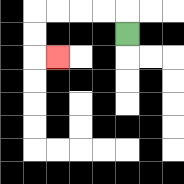{'start': '[5, 1]', 'end': '[2, 2]', 'path_directions': 'U,L,L,L,L,D,D,R', 'path_coordinates': '[[5, 1], [5, 0], [4, 0], [3, 0], [2, 0], [1, 0], [1, 1], [1, 2], [2, 2]]'}